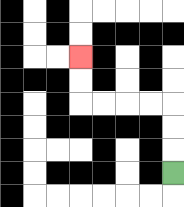{'start': '[7, 7]', 'end': '[3, 2]', 'path_directions': 'U,U,U,L,L,L,L,U,U', 'path_coordinates': '[[7, 7], [7, 6], [7, 5], [7, 4], [6, 4], [5, 4], [4, 4], [3, 4], [3, 3], [3, 2]]'}